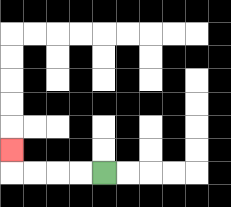{'start': '[4, 7]', 'end': '[0, 6]', 'path_directions': 'L,L,L,L,U', 'path_coordinates': '[[4, 7], [3, 7], [2, 7], [1, 7], [0, 7], [0, 6]]'}